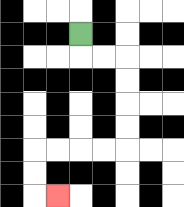{'start': '[3, 1]', 'end': '[2, 8]', 'path_directions': 'D,R,R,D,D,D,D,L,L,L,L,D,D,R', 'path_coordinates': '[[3, 1], [3, 2], [4, 2], [5, 2], [5, 3], [5, 4], [5, 5], [5, 6], [4, 6], [3, 6], [2, 6], [1, 6], [1, 7], [1, 8], [2, 8]]'}